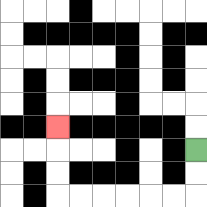{'start': '[8, 6]', 'end': '[2, 5]', 'path_directions': 'D,D,L,L,L,L,L,L,U,U,U', 'path_coordinates': '[[8, 6], [8, 7], [8, 8], [7, 8], [6, 8], [5, 8], [4, 8], [3, 8], [2, 8], [2, 7], [2, 6], [2, 5]]'}